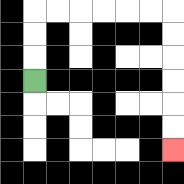{'start': '[1, 3]', 'end': '[7, 6]', 'path_directions': 'U,U,U,R,R,R,R,R,R,D,D,D,D,D,D', 'path_coordinates': '[[1, 3], [1, 2], [1, 1], [1, 0], [2, 0], [3, 0], [4, 0], [5, 0], [6, 0], [7, 0], [7, 1], [7, 2], [7, 3], [7, 4], [7, 5], [7, 6]]'}